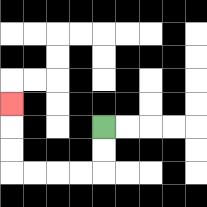{'start': '[4, 5]', 'end': '[0, 4]', 'path_directions': 'D,D,L,L,L,L,U,U,U', 'path_coordinates': '[[4, 5], [4, 6], [4, 7], [3, 7], [2, 7], [1, 7], [0, 7], [0, 6], [0, 5], [0, 4]]'}